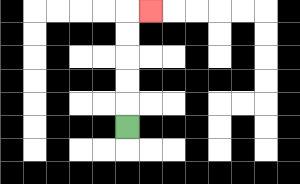{'start': '[5, 5]', 'end': '[6, 0]', 'path_directions': 'U,U,U,U,U,R', 'path_coordinates': '[[5, 5], [5, 4], [5, 3], [5, 2], [5, 1], [5, 0], [6, 0]]'}